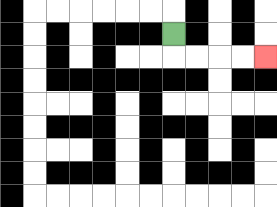{'start': '[7, 1]', 'end': '[11, 2]', 'path_directions': 'D,R,R,R,R', 'path_coordinates': '[[7, 1], [7, 2], [8, 2], [9, 2], [10, 2], [11, 2]]'}